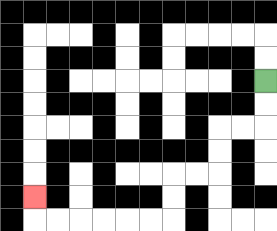{'start': '[11, 3]', 'end': '[1, 8]', 'path_directions': 'D,D,L,L,D,D,L,L,D,D,L,L,L,L,L,L,U', 'path_coordinates': '[[11, 3], [11, 4], [11, 5], [10, 5], [9, 5], [9, 6], [9, 7], [8, 7], [7, 7], [7, 8], [7, 9], [6, 9], [5, 9], [4, 9], [3, 9], [2, 9], [1, 9], [1, 8]]'}